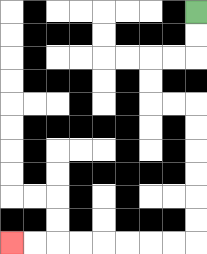{'start': '[8, 0]', 'end': '[0, 10]', 'path_directions': 'D,D,L,L,D,D,R,R,D,D,D,D,D,D,L,L,L,L,L,L,L,L', 'path_coordinates': '[[8, 0], [8, 1], [8, 2], [7, 2], [6, 2], [6, 3], [6, 4], [7, 4], [8, 4], [8, 5], [8, 6], [8, 7], [8, 8], [8, 9], [8, 10], [7, 10], [6, 10], [5, 10], [4, 10], [3, 10], [2, 10], [1, 10], [0, 10]]'}